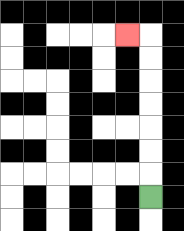{'start': '[6, 8]', 'end': '[5, 1]', 'path_directions': 'U,U,U,U,U,U,U,L', 'path_coordinates': '[[6, 8], [6, 7], [6, 6], [6, 5], [6, 4], [6, 3], [6, 2], [6, 1], [5, 1]]'}